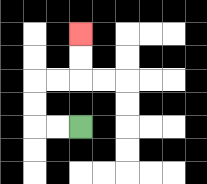{'start': '[3, 5]', 'end': '[3, 1]', 'path_directions': 'L,L,U,U,R,R,U,U', 'path_coordinates': '[[3, 5], [2, 5], [1, 5], [1, 4], [1, 3], [2, 3], [3, 3], [3, 2], [3, 1]]'}